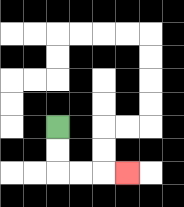{'start': '[2, 5]', 'end': '[5, 7]', 'path_directions': 'D,D,R,R,R', 'path_coordinates': '[[2, 5], [2, 6], [2, 7], [3, 7], [4, 7], [5, 7]]'}